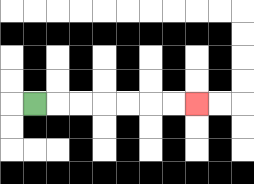{'start': '[1, 4]', 'end': '[8, 4]', 'path_directions': 'R,R,R,R,R,R,R', 'path_coordinates': '[[1, 4], [2, 4], [3, 4], [4, 4], [5, 4], [6, 4], [7, 4], [8, 4]]'}